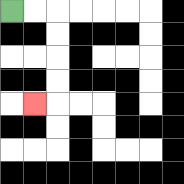{'start': '[0, 0]', 'end': '[1, 4]', 'path_directions': 'R,R,D,D,D,D,L', 'path_coordinates': '[[0, 0], [1, 0], [2, 0], [2, 1], [2, 2], [2, 3], [2, 4], [1, 4]]'}